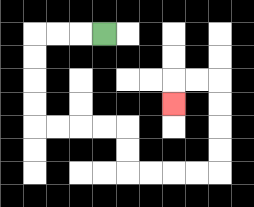{'start': '[4, 1]', 'end': '[7, 4]', 'path_directions': 'L,L,L,D,D,D,D,R,R,R,R,D,D,R,R,R,R,U,U,U,U,L,L,D', 'path_coordinates': '[[4, 1], [3, 1], [2, 1], [1, 1], [1, 2], [1, 3], [1, 4], [1, 5], [2, 5], [3, 5], [4, 5], [5, 5], [5, 6], [5, 7], [6, 7], [7, 7], [8, 7], [9, 7], [9, 6], [9, 5], [9, 4], [9, 3], [8, 3], [7, 3], [7, 4]]'}